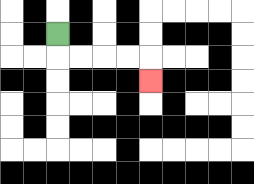{'start': '[2, 1]', 'end': '[6, 3]', 'path_directions': 'D,R,R,R,R,D', 'path_coordinates': '[[2, 1], [2, 2], [3, 2], [4, 2], [5, 2], [6, 2], [6, 3]]'}